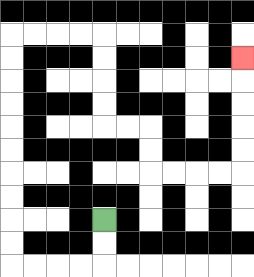{'start': '[4, 9]', 'end': '[10, 2]', 'path_directions': 'D,D,L,L,L,L,U,U,U,U,U,U,U,U,U,U,R,R,R,R,D,D,D,D,R,R,D,D,R,R,R,R,U,U,U,U,U', 'path_coordinates': '[[4, 9], [4, 10], [4, 11], [3, 11], [2, 11], [1, 11], [0, 11], [0, 10], [0, 9], [0, 8], [0, 7], [0, 6], [0, 5], [0, 4], [0, 3], [0, 2], [0, 1], [1, 1], [2, 1], [3, 1], [4, 1], [4, 2], [4, 3], [4, 4], [4, 5], [5, 5], [6, 5], [6, 6], [6, 7], [7, 7], [8, 7], [9, 7], [10, 7], [10, 6], [10, 5], [10, 4], [10, 3], [10, 2]]'}